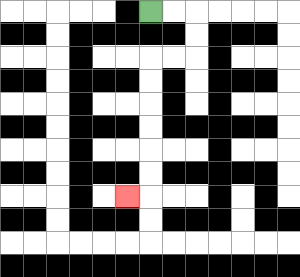{'start': '[6, 0]', 'end': '[5, 8]', 'path_directions': 'R,R,D,D,L,L,D,D,D,D,D,D,L', 'path_coordinates': '[[6, 0], [7, 0], [8, 0], [8, 1], [8, 2], [7, 2], [6, 2], [6, 3], [6, 4], [6, 5], [6, 6], [6, 7], [6, 8], [5, 8]]'}